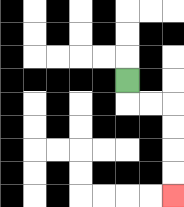{'start': '[5, 3]', 'end': '[7, 8]', 'path_directions': 'D,R,R,D,D,D,D', 'path_coordinates': '[[5, 3], [5, 4], [6, 4], [7, 4], [7, 5], [7, 6], [7, 7], [7, 8]]'}